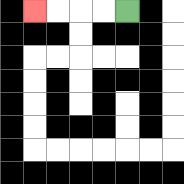{'start': '[5, 0]', 'end': '[1, 0]', 'path_directions': 'L,L,L,L', 'path_coordinates': '[[5, 0], [4, 0], [3, 0], [2, 0], [1, 0]]'}